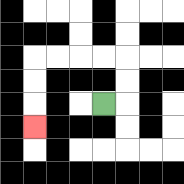{'start': '[4, 4]', 'end': '[1, 5]', 'path_directions': 'R,U,U,L,L,L,L,D,D,D', 'path_coordinates': '[[4, 4], [5, 4], [5, 3], [5, 2], [4, 2], [3, 2], [2, 2], [1, 2], [1, 3], [1, 4], [1, 5]]'}